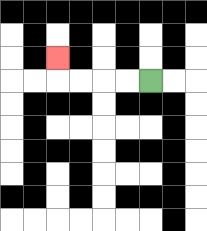{'start': '[6, 3]', 'end': '[2, 2]', 'path_directions': 'L,L,L,L,U', 'path_coordinates': '[[6, 3], [5, 3], [4, 3], [3, 3], [2, 3], [2, 2]]'}